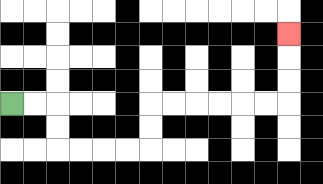{'start': '[0, 4]', 'end': '[12, 1]', 'path_directions': 'R,R,D,D,R,R,R,R,U,U,R,R,R,R,R,R,U,U,U', 'path_coordinates': '[[0, 4], [1, 4], [2, 4], [2, 5], [2, 6], [3, 6], [4, 6], [5, 6], [6, 6], [6, 5], [6, 4], [7, 4], [8, 4], [9, 4], [10, 4], [11, 4], [12, 4], [12, 3], [12, 2], [12, 1]]'}